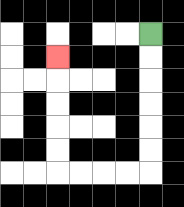{'start': '[6, 1]', 'end': '[2, 2]', 'path_directions': 'D,D,D,D,D,D,L,L,L,L,U,U,U,U,U', 'path_coordinates': '[[6, 1], [6, 2], [6, 3], [6, 4], [6, 5], [6, 6], [6, 7], [5, 7], [4, 7], [3, 7], [2, 7], [2, 6], [2, 5], [2, 4], [2, 3], [2, 2]]'}